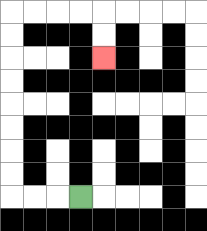{'start': '[3, 8]', 'end': '[4, 2]', 'path_directions': 'L,L,L,U,U,U,U,U,U,U,U,R,R,R,R,D,D', 'path_coordinates': '[[3, 8], [2, 8], [1, 8], [0, 8], [0, 7], [0, 6], [0, 5], [0, 4], [0, 3], [0, 2], [0, 1], [0, 0], [1, 0], [2, 0], [3, 0], [4, 0], [4, 1], [4, 2]]'}